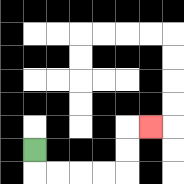{'start': '[1, 6]', 'end': '[6, 5]', 'path_directions': 'D,R,R,R,R,U,U,R', 'path_coordinates': '[[1, 6], [1, 7], [2, 7], [3, 7], [4, 7], [5, 7], [5, 6], [5, 5], [6, 5]]'}